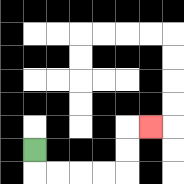{'start': '[1, 6]', 'end': '[6, 5]', 'path_directions': 'D,R,R,R,R,U,U,R', 'path_coordinates': '[[1, 6], [1, 7], [2, 7], [3, 7], [4, 7], [5, 7], [5, 6], [5, 5], [6, 5]]'}